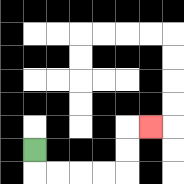{'start': '[1, 6]', 'end': '[6, 5]', 'path_directions': 'D,R,R,R,R,U,U,R', 'path_coordinates': '[[1, 6], [1, 7], [2, 7], [3, 7], [4, 7], [5, 7], [5, 6], [5, 5], [6, 5]]'}